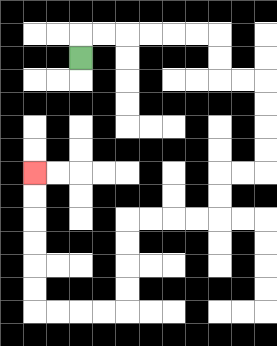{'start': '[3, 2]', 'end': '[1, 7]', 'path_directions': 'U,R,R,R,R,R,R,D,D,R,R,D,D,D,D,L,L,D,D,L,L,L,L,D,D,D,D,L,L,L,L,U,U,U,U,U,U', 'path_coordinates': '[[3, 2], [3, 1], [4, 1], [5, 1], [6, 1], [7, 1], [8, 1], [9, 1], [9, 2], [9, 3], [10, 3], [11, 3], [11, 4], [11, 5], [11, 6], [11, 7], [10, 7], [9, 7], [9, 8], [9, 9], [8, 9], [7, 9], [6, 9], [5, 9], [5, 10], [5, 11], [5, 12], [5, 13], [4, 13], [3, 13], [2, 13], [1, 13], [1, 12], [1, 11], [1, 10], [1, 9], [1, 8], [1, 7]]'}